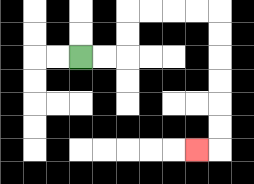{'start': '[3, 2]', 'end': '[8, 6]', 'path_directions': 'R,R,U,U,R,R,R,R,D,D,D,D,D,D,L', 'path_coordinates': '[[3, 2], [4, 2], [5, 2], [5, 1], [5, 0], [6, 0], [7, 0], [8, 0], [9, 0], [9, 1], [9, 2], [9, 3], [9, 4], [9, 5], [9, 6], [8, 6]]'}